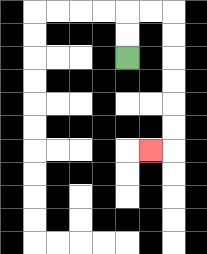{'start': '[5, 2]', 'end': '[6, 6]', 'path_directions': 'U,U,R,R,D,D,D,D,D,D,L', 'path_coordinates': '[[5, 2], [5, 1], [5, 0], [6, 0], [7, 0], [7, 1], [7, 2], [7, 3], [7, 4], [7, 5], [7, 6], [6, 6]]'}